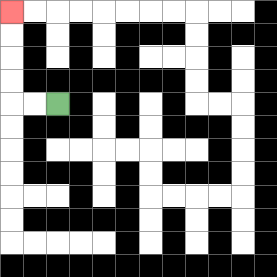{'start': '[2, 4]', 'end': '[0, 0]', 'path_directions': 'L,L,U,U,U,U', 'path_coordinates': '[[2, 4], [1, 4], [0, 4], [0, 3], [0, 2], [0, 1], [0, 0]]'}